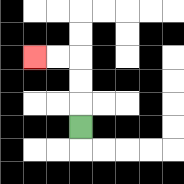{'start': '[3, 5]', 'end': '[1, 2]', 'path_directions': 'U,U,U,L,L', 'path_coordinates': '[[3, 5], [3, 4], [3, 3], [3, 2], [2, 2], [1, 2]]'}